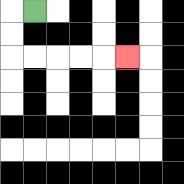{'start': '[1, 0]', 'end': '[5, 2]', 'path_directions': 'L,D,D,R,R,R,R,R', 'path_coordinates': '[[1, 0], [0, 0], [0, 1], [0, 2], [1, 2], [2, 2], [3, 2], [4, 2], [5, 2]]'}